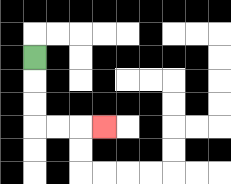{'start': '[1, 2]', 'end': '[4, 5]', 'path_directions': 'D,D,D,R,R,R', 'path_coordinates': '[[1, 2], [1, 3], [1, 4], [1, 5], [2, 5], [3, 5], [4, 5]]'}